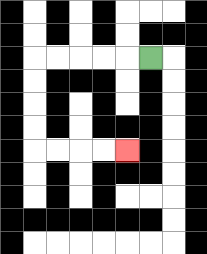{'start': '[6, 2]', 'end': '[5, 6]', 'path_directions': 'L,L,L,L,L,D,D,D,D,R,R,R,R', 'path_coordinates': '[[6, 2], [5, 2], [4, 2], [3, 2], [2, 2], [1, 2], [1, 3], [1, 4], [1, 5], [1, 6], [2, 6], [3, 6], [4, 6], [5, 6]]'}